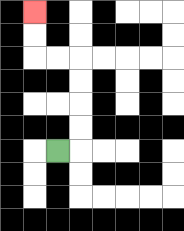{'start': '[2, 6]', 'end': '[1, 0]', 'path_directions': 'R,U,U,U,U,L,L,U,U', 'path_coordinates': '[[2, 6], [3, 6], [3, 5], [3, 4], [3, 3], [3, 2], [2, 2], [1, 2], [1, 1], [1, 0]]'}